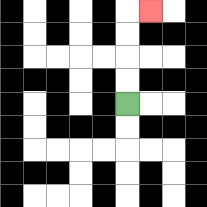{'start': '[5, 4]', 'end': '[6, 0]', 'path_directions': 'U,U,U,U,R', 'path_coordinates': '[[5, 4], [5, 3], [5, 2], [5, 1], [5, 0], [6, 0]]'}